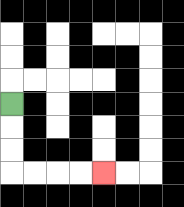{'start': '[0, 4]', 'end': '[4, 7]', 'path_directions': 'D,D,D,R,R,R,R', 'path_coordinates': '[[0, 4], [0, 5], [0, 6], [0, 7], [1, 7], [2, 7], [3, 7], [4, 7]]'}